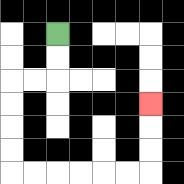{'start': '[2, 1]', 'end': '[6, 4]', 'path_directions': 'D,D,L,L,D,D,D,D,R,R,R,R,R,R,U,U,U', 'path_coordinates': '[[2, 1], [2, 2], [2, 3], [1, 3], [0, 3], [0, 4], [0, 5], [0, 6], [0, 7], [1, 7], [2, 7], [3, 7], [4, 7], [5, 7], [6, 7], [6, 6], [6, 5], [6, 4]]'}